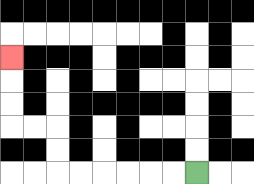{'start': '[8, 7]', 'end': '[0, 2]', 'path_directions': 'L,L,L,L,L,L,U,U,L,L,U,U,U', 'path_coordinates': '[[8, 7], [7, 7], [6, 7], [5, 7], [4, 7], [3, 7], [2, 7], [2, 6], [2, 5], [1, 5], [0, 5], [0, 4], [0, 3], [0, 2]]'}